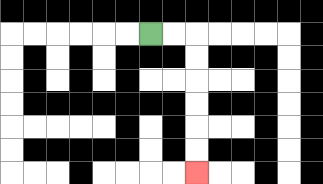{'start': '[6, 1]', 'end': '[8, 7]', 'path_directions': 'R,R,D,D,D,D,D,D', 'path_coordinates': '[[6, 1], [7, 1], [8, 1], [8, 2], [8, 3], [8, 4], [8, 5], [8, 6], [8, 7]]'}